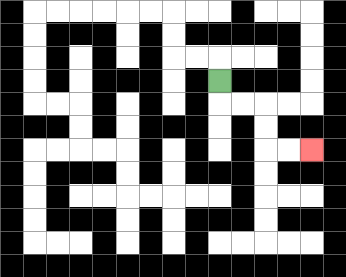{'start': '[9, 3]', 'end': '[13, 6]', 'path_directions': 'D,R,R,D,D,R,R', 'path_coordinates': '[[9, 3], [9, 4], [10, 4], [11, 4], [11, 5], [11, 6], [12, 6], [13, 6]]'}